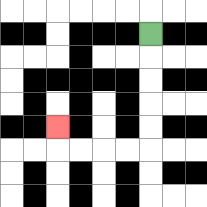{'start': '[6, 1]', 'end': '[2, 5]', 'path_directions': 'D,D,D,D,D,L,L,L,L,U', 'path_coordinates': '[[6, 1], [6, 2], [6, 3], [6, 4], [6, 5], [6, 6], [5, 6], [4, 6], [3, 6], [2, 6], [2, 5]]'}